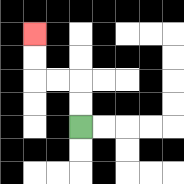{'start': '[3, 5]', 'end': '[1, 1]', 'path_directions': 'U,U,L,L,U,U', 'path_coordinates': '[[3, 5], [3, 4], [3, 3], [2, 3], [1, 3], [1, 2], [1, 1]]'}